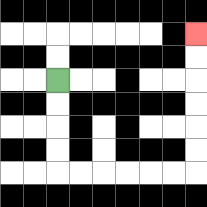{'start': '[2, 3]', 'end': '[8, 1]', 'path_directions': 'D,D,D,D,R,R,R,R,R,R,U,U,U,U,U,U', 'path_coordinates': '[[2, 3], [2, 4], [2, 5], [2, 6], [2, 7], [3, 7], [4, 7], [5, 7], [6, 7], [7, 7], [8, 7], [8, 6], [8, 5], [8, 4], [8, 3], [8, 2], [8, 1]]'}